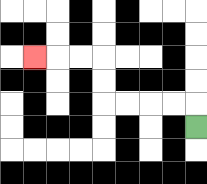{'start': '[8, 5]', 'end': '[1, 2]', 'path_directions': 'U,L,L,L,L,U,U,L,L,L', 'path_coordinates': '[[8, 5], [8, 4], [7, 4], [6, 4], [5, 4], [4, 4], [4, 3], [4, 2], [3, 2], [2, 2], [1, 2]]'}